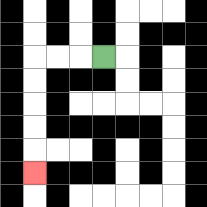{'start': '[4, 2]', 'end': '[1, 7]', 'path_directions': 'L,L,L,D,D,D,D,D', 'path_coordinates': '[[4, 2], [3, 2], [2, 2], [1, 2], [1, 3], [1, 4], [1, 5], [1, 6], [1, 7]]'}